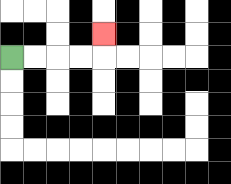{'start': '[0, 2]', 'end': '[4, 1]', 'path_directions': 'R,R,R,R,U', 'path_coordinates': '[[0, 2], [1, 2], [2, 2], [3, 2], [4, 2], [4, 1]]'}